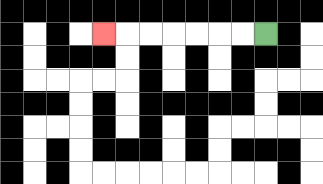{'start': '[11, 1]', 'end': '[4, 1]', 'path_directions': 'L,L,L,L,L,L,L', 'path_coordinates': '[[11, 1], [10, 1], [9, 1], [8, 1], [7, 1], [6, 1], [5, 1], [4, 1]]'}